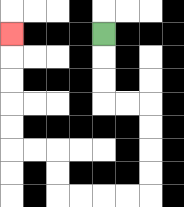{'start': '[4, 1]', 'end': '[0, 1]', 'path_directions': 'D,D,D,R,R,D,D,D,D,L,L,L,L,U,U,L,L,U,U,U,U,U', 'path_coordinates': '[[4, 1], [4, 2], [4, 3], [4, 4], [5, 4], [6, 4], [6, 5], [6, 6], [6, 7], [6, 8], [5, 8], [4, 8], [3, 8], [2, 8], [2, 7], [2, 6], [1, 6], [0, 6], [0, 5], [0, 4], [0, 3], [0, 2], [0, 1]]'}